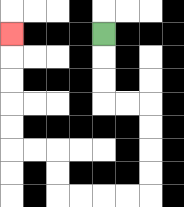{'start': '[4, 1]', 'end': '[0, 1]', 'path_directions': 'D,D,D,R,R,D,D,D,D,L,L,L,L,U,U,L,L,U,U,U,U,U', 'path_coordinates': '[[4, 1], [4, 2], [4, 3], [4, 4], [5, 4], [6, 4], [6, 5], [6, 6], [6, 7], [6, 8], [5, 8], [4, 8], [3, 8], [2, 8], [2, 7], [2, 6], [1, 6], [0, 6], [0, 5], [0, 4], [0, 3], [0, 2], [0, 1]]'}